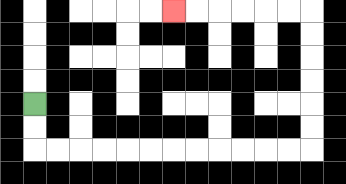{'start': '[1, 4]', 'end': '[7, 0]', 'path_directions': 'D,D,R,R,R,R,R,R,R,R,R,R,R,R,U,U,U,U,U,U,L,L,L,L,L,L', 'path_coordinates': '[[1, 4], [1, 5], [1, 6], [2, 6], [3, 6], [4, 6], [5, 6], [6, 6], [7, 6], [8, 6], [9, 6], [10, 6], [11, 6], [12, 6], [13, 6], [13, 5], [13, 4], [13, 3], [13, 2], [13, 1], [13, 0], [12, 0], [11, 0], [10, 0], [9, 0], [8, 0], [7, 0]]'}